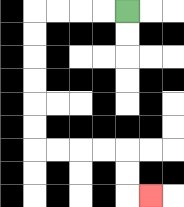{'start': '[5, 0]', 'end': '[6, 8]', 'path_directions': 'L,L,L,L,D,D,D,D,D,D,R,R,R,R,D,D,R', 'path_coordinates': '[[5, 0], [4, 0], [3, 0], [2, 0], [1, 0], [1, 1], [1, 2], [1, 3], [1, 4], [1, 5], [1, 6], [2, 6], [3, 6], [4, 6], [5, 6], [5, 7], [5, 8], [6, 8]]'}